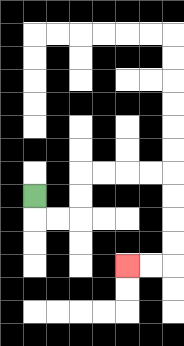{'start': '[1, 8]', 'end': '[5, 11]', 'path_directions': 'D,R,R,U,U,R,R,R,R,D,D,D,D,L,L', 'path_coordinates': '[[1, 8], [1, 9], [2, 9], [3, 9], [3, 8], [3, 7], [4, 7], [5, 7], [6, 7], [7, 7], [7, 8], [7, 9], [7, 10], [7, 11], [6, 11], [5, 11]]'}